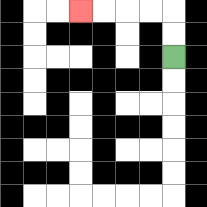{'start': '[7, 2]', 'end': '[3, 0]', 'path_directions': 'U,U,L,L,L,L', 'path_coordinates': '[[7, 2], [7, 1], [7, 0], [6, 0], [5, 0], [4, 0], [3, 0]]'}